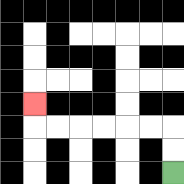{'start': '[7, 7]', 'end': '[1, 4]', 'path_directions': 'U,U,L,L,L,L,L,L,U', 'path_coordinates': '[[7, 7], [7, 6], [7, 5], [6, 5], [5, 5], [4, 5], [3, 5], [2, 5], [1, 5], [1, 4]]'}